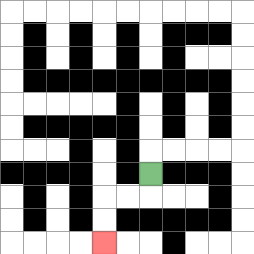{'start': '[6, 7]', 'end': '[4, 10]', 'path_directions': 'D,L,L,D,D', 'path_coordinates': '[[6, 7], [6, 8], [5, 8], [4, 8], [4, 9], [4, 10]]'}